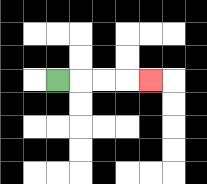{'start': '[2, 3]', 'end': '[6, 3]', 'path_directions': 'R,R,R,R', 'path_coordinates': '[[2, 3], [3, 3], [4, 3], [5, 3], [6, 3]]'}